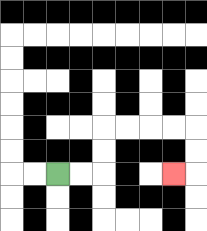{'start': '[2, 7]', 'end': '[7, 7]', 'path_directions': 'R,R,U,U,R,R,R,R,D,D,L', 'path_coordinates': '[[2, 7], [3, 7], [4, 7], [4, 6], [4, 5], [5, 5], [6, 5], [7, 5], [8, 5], [8, 6], [8, 7], [7, 7]]'}